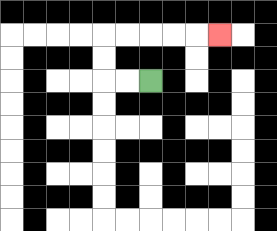{'start': '[6, 3]', 'end': '[9, 1]', 'path_directions': 'L,L,U,U,R,R,R,R,R', 'path_coordinates': '[[6, 3], [5, 3], [4, 3], [4, 2], [4, 1], [5, 1], [6, 1], [7, 1], [8, 1], [9, 1]]'}